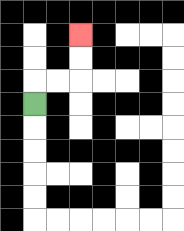{'start': '[1, 4]', 'end': '[3, 1]', 'path_directions': 'U,R,R,U,U', 'path_coordinates': '[[1, 4], [1, 3], [2, 3], [3, 3], [3, 2], [3, 1]]'}